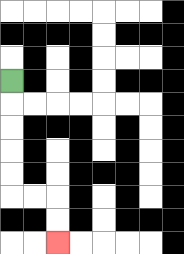{'start': '[0, 3]', 'end': '[2, 10]', 'path_directions': 'D,D,D,D,D,R,R,D,D', 'path_coordinates': '[[0, 3], [0, 4], [0, 5], [0, 6], [0, 7], [0, 8], [1, 8], [2, 8], [2, 9], [2, 10]]'}